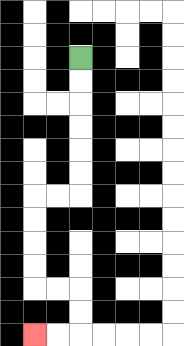{'start': '[3, 2]', 'end': '[1, 14]', 'path_directions': 'D,D,D,D,D,D,L,L,D,D,D,D,R,R,D,D,L,L', 'path_coordinates': '[[3, 2], [3, 3], [3, 4], [3, 5], [3, 6], [3, 7], [3, 8], [2, 8], [1, 8], [1, 9], [1, 10], [1, 11], [1, 12], [2, 12], [3, 12], [3, 13], [3, 14], [2, 14], [1, 14]]'}